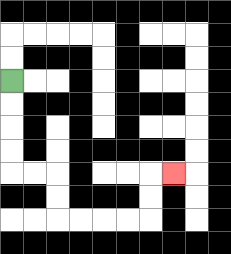{'start': '[0, 3]', 'end': '[7, 7]', 'path_directions': 'D,D,D,D,R,R,D,D,R,R,R,R,U,U,R', 'path_coordinates': '[[0, 3], [0, 4], [0, 5], [0, 6], [0, 7], [1, 7], [2, 7], [2, 8], [2, 9], [3, 9], [4, 9], [5, 9], [6, 9], [6, 8], [6, 7], [7, 7]]'}